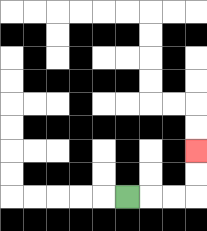{'start': '[5, 8]', 'end': '[8, 6]', 'path_directions': 'R,R,R,U,U', 'path_coordinates': '[[5, 8], [6, 8], [7, 8], [8, 8], [8, 7], [8, 6]]'}